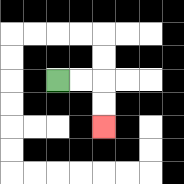{'start': '[2, 3]', 'end': '[4, 5]', 'path_directions': 'R,R,D,D', 'path_coordinates': '[[2, 3], [3, 3], [4, 3], [4, 4], [4, 5]]'}